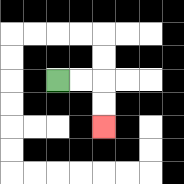{'start': '[2, 3]', 'end': '[4, 5]', 'path_directions': 'R,R,D,D', 'path_coordinates': '[[2, 3], [3, 3], [4, 3], [4, 4], [4, 5]]'}